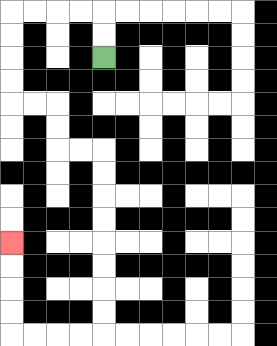{'start': '[4, 2]', 'end': '[0, 10]', 'path_directions': 'U,U,L,L,L,L,D,D,D,D,R,R,D,D,R,R,D,D,D,D,D,D,D,D,L,L,L,L,U,U,U,U', 'path_coordinates': '[[4, 2], [4, 1], [4, 0], [3, 0], [2, 0], [1, 0], [0, 0], [0, 1], [0, 2], [0, 3], [0, 4], [1, 4], [2, 4], [2, 5], [2, 6], [3, 6], [4, 6], [4, 7], [4, 8], [4, 9], [4, 10], [4, 11], [4, 12], [4, 13], [4, 14], [3, 14], [2, 14], [1, 14], [0, 14], [0, 13], [0, 12], [0, 11], [0, 10]]'}